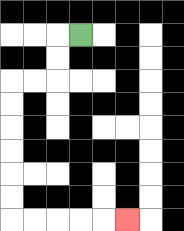{'start': '[3, 1]', 'end': '[5, 9]', 'path_directions': 'L,D,D,L,L,D,D,D,D,D,D,R,R,R,R,R', 'path_coordinates': '[[3, 1], [2, 1], [2, 2], [2, 3], [1, 3], [0, 3], [0, 4], [0, 5], [0, 6], [0, 7], [0, 8], [0, 9], [1, 9], [2, 9], [3, 9], [4, 9], [5, 9]]'}